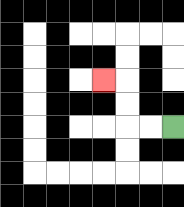{'start': '[7, 5]', 'end': '[4, 3]', 'path_directions': 'L,L,U,U,L', 'path_coordinates': '[[7, 5], [6, 5], [5, 5], [5, 4], [5, 3], [4, 3]]'}